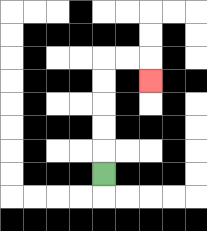{'start': '[4, 7]', 'end': '[6, 3]', 'path_directions': 'U,U,U,U,U,R,R,D', 'path_coordinates': '[[4, 7], [4, 6], [4, 5], [4, 4], [4, 3], [4, 2], [5, 2], [6, 2], [6, 3]]'}